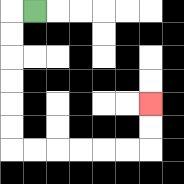{'start': '[1, 0]', 'end': '[6, 4]', 'path_directions': 'L,D,D,D,D,D,D,R,R,R,R,R,R,U,U', 'path_coordinates': '[[1, 0], [0, 0], [0, 1], [0, 2], [0, 3], [0, 4], [0, 5], [0, 6], [1, 6], [2, 6], [3, 6], [4, 6], [5, 6], [6, 6], [6, 5], [6, 4]]'}